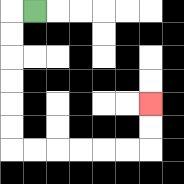{'start': '[1, 0]', 'end': '[6, 4]', 'path_directions': 'L,D,D,D,D,D,D,R,R,R,R,R,R,U,U', 'path_coordinates': '[[1, 0], [0, 0], [0, 1], [0, 2], [0, 3], [0, 4], [0, 5], [0, 6], [1, 6], [2, 6], [3, 6], [4, 6], [5, 6], [6, 6], [6, 5], [6, 4]]'}